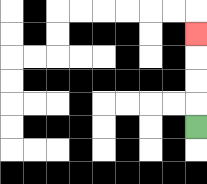{'start': '[8, 5]', 'end': '[8, 1]', 'path_directions': 'U,U,U,U', 'path_coordinates': '[[8, 5], [8, 4], [8, 3], [8, 2], [8, 1]]'}